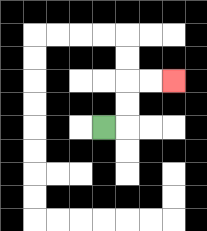{'start': '[4, 5]', 'end': '[7, 3]', 'path_directions': 'R,U,U,R,R', 'path_coordinates': '[[4, 5], [5, 5], [5, 4], [5, 3], [6, 3], [7, 3]]'}